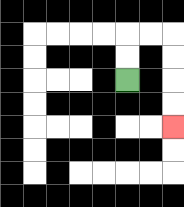{'start': '[5, 3]', 'end': '[7, 5]', 'path_directions': 'U,U,R,R,D,D,D,D', 'path_coordinates': '[[5, 3], [5, 2], [5, 1], [6, 1], [7, 1], [7, 2], [7, 3], [7, 4], [7, 5]]'}